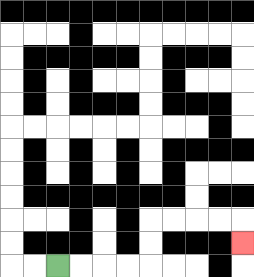{'start': '[2, 11]', 'end': '[10, 10]', 'path_directions': 'R,R,R,R,U,U,R,R,R,R,D', 'path_coordinates': '[[2, 11], [3, 11], [4, 11], [5, 11], [6, 11], [6, 10], [6, 9], [7, 9], [8, 9], [9, 9], [10, 9], [10, 10]]'}